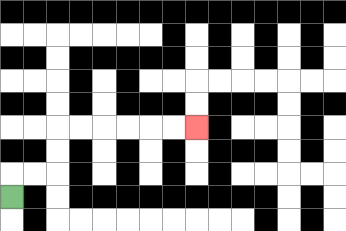{'start': '[0, 8]', 'end': '[8, 5]', 'path_directions': 'U,R,R,U,U,R,R,R,R,R,R', 'path_coordinates': '[[0, 8], [0, 7], [1, 7], [2, 7], [2, 6], [2, 5], [3, 5], [4, 5], [5, 5], [6, 5], [7, 5], [8, 5]]'}